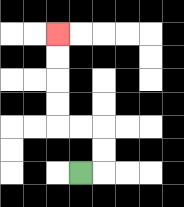{'start': '[3, 7]', 'end': '[2, 1]', 'path_directions': 'R,U,U,L,L,U,U,U,U', 'path_coordinates': '[[3, 7], [4, 7], [4, 6], [4, 5], [3, 5], [2, 5], [2, 4], [2, 3], [2, 2], [2, 1]]'}